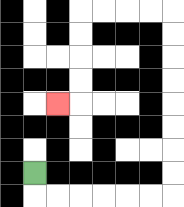{'start': '[1, 7]', 'end': '[2, 4]', 'path_directions': 'D,R,R,R,R,R,R,U,U,U,U,U,U,U,U,L,L,L,L,D,D,D,D,L', 'path_coordinates': '[[1, 7], [1, 8], [2, 8], [3, 8], [4, 8], [5, 8], [6, 8], [7, 8], [7, 7], [7, 6], [7, 5], [7, 4], [7, 3], [7, 2], [7, 1], [7, 0], [6, 0], [5, 0], [4, 0], [3, 0], [3, 1], [3, 2], [3, 3], [3, 4], [2, 4]]'}